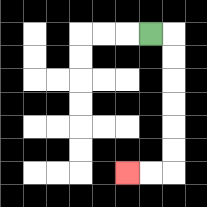{'start': '[6, 1]', 'end': '[5, 7]', 'path_directions': 'R,D,D,D,D,D,D,L,L', 'path_coordinates': '[[6, 1], [7, 1], [7, 2], [7, 3], [7, 4], [7, 5], [7, 6], [7, 7], [6, 7], [5, 7]]'}